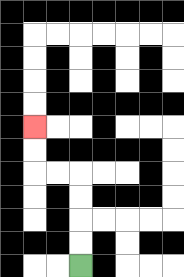{'start': '[3, 11]', 'end': '[1, 5]', 'path_directions': 'U,U,U,U,L,L,U,U', 'path_coordinates': '[[3, 11], [3, 10], [3, 9], [3, 8], [3, 7], [2, 7], [1, 7], [1, 6], [1, 5]]'}